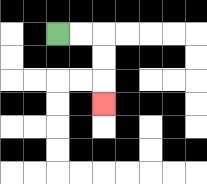{'start': '[2, 1]', 'end': '[4, 4]', 'path_directions': 'R,R,D,D,D', 'path_coordinates': '[[2, 1], [3, 1], [4, 1], [4, 2], [4, 3], [4, 4]]'}